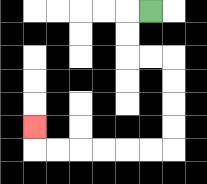{'start': '[6, 0]', 'end': '[1, 5]', 'path_directions': 'L,D,D,R,R,D,D,D,D,L,L,L,L,L,L,U', 'path_coordinates': '[[6, 0], [5, 0], [5, 1], [5, 2], [6, 2], [7, 2], [7, 3], [7, 4], [7, 5], [7, 6], [6, 6], [5, 6], [4, 6], [3, 6], [2, 6], [1, 6], [1, 5]]'}